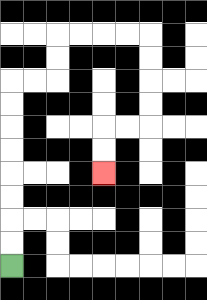{'start': '[0, 11]', 'end': '[4, 7]', 'path_directions': 'U,U,U,U,U,U,U,U,R,R,U,U,R,R,R,R,D,D,D,D,L,L,D,D', 'path_coordinates': '[[0, 11], [0, 10], [0, 9], [0, 8], [0, 7], [0, 6], [0, 5], [0, 4], [0, 3], [1, 3], [2, 3], [2, 2], [2, 1], [3, 1], [4, 1], [5, 1], [6, 1], [6, 2], [6, 3], [6, 4], [6, 5], [5, 5], [4, 5], [4, 6], [4, 7]]'}